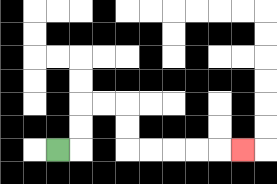{'start': '[2, 6]', 'end': '[10, 6]', 'path_directions': 'R,U,U,R,R,D,D,R,R,R,R,R', 'path_coordinates': '[[2, 6], [3, 6], [3, 5], [3, 4], [4, 4], [5, 4], [5, 5], [5, 6], [6, 6], [7, 6], [8, 6], [9, 6], [10, 6]]'}